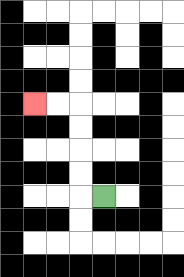{'start': '[4, 8]', 'end': '[1, 4]', 'path_directions': 'L,U,U,U,U,L,L', 'path_coordinates': '[[4, 8], [3, 8], [3, 7], [3, 6], [3, 5], [3, 4], [2, 4], [1, 4]]'}